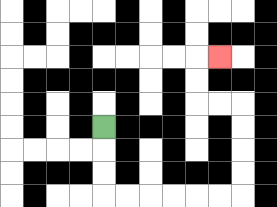{'start': '[4, 5]', 'end': '[9, 2]', 'path_directions': 'D,D,D,R,R,R,R,R,R,U,U,U,U,L,L,U,U,R', 'path_coordinates': '[[4, 5], [4, 6], [4, 7], [4, 8], [5, 8], [6, 8], [7, 8], [8, 8], [9, 8], [10, 8], [10, 7], [10, 6], [10, 5], [10, 4], [9, 4], [8, 4], [8, 3], [8, 2], [9, 2]]'}